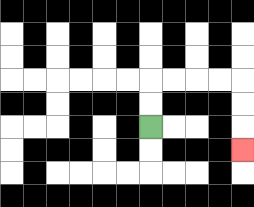{'start': '[6, 5]', 'end': '[10, 6]', 'path_directions': 'U,U,R,R,R,R,D,D,D', 'path_coordinates': '[[6, 5], [6, 4], [6, 3], [7, 3], [8, 3], [9, 3], [10, 3], [10, 4], [10, 5], [10, 6]]'}